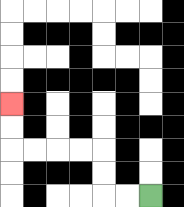{'start': '[6, 8]', 'end': '[0, 4]', 'path_directions': 'L,L,U,U,L,L,L,L,U,U', 'path_coordinates': '[[6, 8], [5, 8], [4, 8], [4, 7], [4, 6], [3, 6], [2, 6], [1, 6], [0, 6], [0, 5], [0, 4]]'}